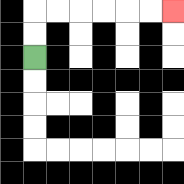{'start': '[1, 2]', 'end': '[7, 0]', 'path_directions': 'U,U,R,R,R,R,R,R', 'path_coordinates': '[[1, 2], [1, 1], [1, 0], [2, 0], [3, 0], [4, 0], [5, 0], [6, 0], [7, 0]]'}